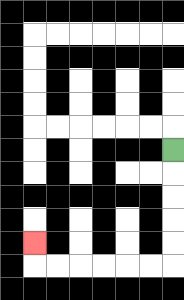{'start': '[7, 6]', 'end': '[1, 10]', 'path_directions': 'D,D,D,D,D,L,L,L,L,L,L,U', 'path_coordinates': '[[7, 6], [7, 7], [7, 8], [7, 9], [7, 10], [7, 11], [6, 11], [5, 11], [4, 11], [3, 11], [2, 11], [1, 11], [1, 10]]'}